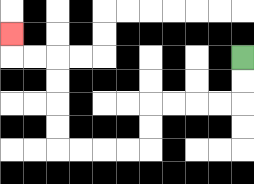{'start': '[10, 2]', 'end': '[0, 1]', 'path_directions': 'D,D,L,L,L,L,D,D,L,L,L,L,U,U,U,U,L,L,U', 'path_coordinates': '[[10, 2], [10, 3], [10, 4], [9, 4], [8, 4], [7, 4], [6, 4], [6, 5], [6, 6], [5, 6], [4, 6], [3, 6], [2, 6], [2, 5], [2, 4], [2, 3], [2, 2], [1, 2], [0, 2], [0, 1]]'}